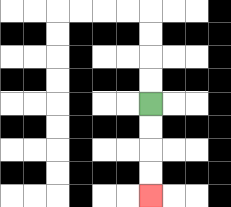{'start': '[6, 4]', 'end': '[6, 8]', 'path_directions': 'D,D,D,D', 'path_coordinates': '[[6, 4], [6, 5], [6, 6], [6, 7], [6, 8]]'}